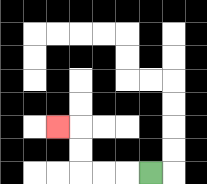{'start': '[6, 7]', 'end': '[2, 5]', 'path_directions': 'L,L,L,U,U,L', 'path_coordinates': '[[6, 7], [5, 7], [4, 7], [3, 7], [3, 6], [3, 5], [2, 5]]'}